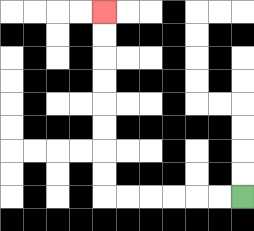{'start': '[10, 8]', 'end': '[4, 0]', 'path_directions': 'L,L,L,L,L,L,U,U,U,U,U,U,U,U', 'path_coordinates': '[[10, 8], [9, 8], [8, 8], [7, 8], [6, 8], [5, 8], [4, 8], [4, 7], [4, 6], [4, 5], [4, 4], [4, 3], [4, 2], [4, 1], [4, 0]]'}